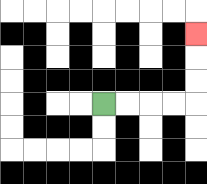{'start': '[4, 4]', 'end': '[8, 1]', 'path_directions': 'R,R,R,R,U,U,U', 'path_coordinates': '[[4, 4], [5, 4], [6, 4], [7, 4], [8, 4], [8, 3], [8, 2], [8, 1]]'}